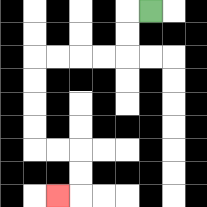{'start': '[6, 0]', 'end': '[2, 8]', 'path_directions': 'L,D,D,L,L,L,L,D,D,D,D,R,R,D,D,L', 'path_coordinates': '[[6, 0], [5, 0], [5, 1], [5, 2], [4, 2], [3, 2], [2, 2], [1, 2], [1, 3], [1, 4], [1, 5], [1, 6], [2, 6], [3, 6], [3, 7], [3, 8], [2, 8]]'}